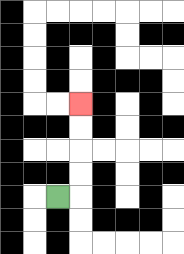{'start': '[2, 8]', 'end': '[3, 4]', 'path_directions': 'R,U,U,U,U', 'path_coordinates': '[[2, 8], [3, 8], [3, 7], [3, 6], [3, 5], [3, 4]]'}